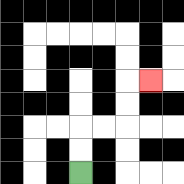{'start': '[3, 7]', 'end': '[6, 3]', 'path_directions': 'U,U,R,R,U,U,R', 'path_coordinates': '[[3, 7], [3, 6], [3, 5], [4, 5], [5, 5], [5, 4], [5, 3], [6, 3]]'}